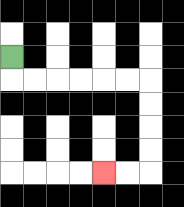{'start': '[0, 2]', 'end': '[4, 7]', 'path_directions': 'D,R,R,R,R,R,R,D,D,D,D,L,L', 'path_coordinates': '[[0, 2], [0, 3], [1, 3], [2, 3], [3, 3], [4, 3], [5, 3], [6, 3], [6, 4], [6, 5], [6, 6], [6, 7], [5, 7], [4, 7]]'}